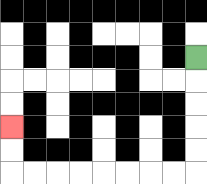{'start': '[8, 2]', 'end': '[0, 5]', 'path_directions': 'D,D,D,D,D,L,L,L,L,L,L,L,L,U,U', 'path_coordinates': '[[8, 2], [8, 3], [8, 4], [8, 5], [8, 6], [8, 7], [7, 7], [6, 7], [5, 7], [4, 7], [3, 7], [2, 7], [1, 7], [0, 7], [0, 6], [0, 5]]'}